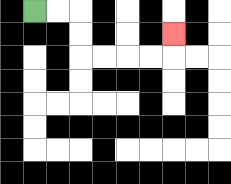{'start': '[1, 0]', 'end': '[7, 1]', 'path_directions': 'R,R,D,D,R,R,R,R,U', 'path_coordinates': '[[1, 0], [2, 0], [3, 0], [3, 1], [3, 2], [4, 2], [5, 2], [6, 2], [7, 2], [7, 1]]'}